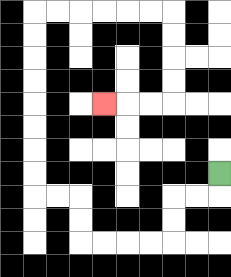{'start': '[9, 7]', 'end': '[4, 4]', 'path_directions': 'D,L,L,D,D,L,L,L,L,U,U,L,L,U,U,U,U,U,U,U,U,R,R,R,R,R,R,D,D,D,D,L,L,L', 'path_coordinates': '[[9, 7], [9, 8], [8, 8], [7, 8], [7, 9], [7, 10], [6, 10], [5, 10], [4, 10], [3, 10], [3, 9], [3, 8], [2, 8], [1, 8], [1, 7], [1, 6], [1, 5], [1, 4], [1, 3], [1, 2], [1, 1], [1, 0], [2, 0], [3, 0], [4, 0], [5, 0], [6, 0], [7, 0], [7, 1], [7, 2], [7, 3], [7, 4], [6, 4], [5, 4], [4, 4]]'}